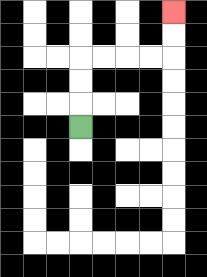{'start': '[3, 5]', 'end': '[7, 0]', 'path_directions': 'U,U,U,R,R,R,R,U,U', 'path_coordinates': '[[3, 5], [3, 4], [3, 3], [3, 2], [4, 2], [5, 2], [6, 2], [7, 2], [7, 1], [7, 0]]'}